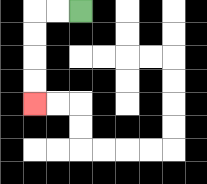{'start': '[3, 0]', 'end': '[1, 4]', 'path_directions': 'L,L,D,D,D,D', 'path_coordinates': '[[3, 0], [2, 0], [1, 0], [1, 1], [1, 2], [1, 3], [1, 4]]'}